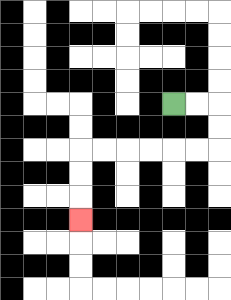{'start': '[7, 4]', 'end': '[3, 9]', 'path_directions': 'R,R,D,D,L,L,L,L,L,L,D,D,D', 'path_coordinates': '[[7, 4], [8, 4], [9, 4], [9, 5], [9, 6], [8, 6], [7, 6], [6, 6], [5, 6], [4, 6], [3, 6], [3, 7], [3, 8], [3, 9]]'}